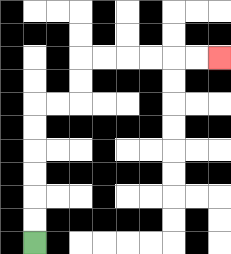{'start': '[1, 10]', 'end': '[9, 2]', 'path_directions': 'U,U,U,U,U,U,R,R,U,U,R,R,R,R,R,R', 'path_coordinates': '[[1, 10], [1, 9], [1, 8], [1, 7], [1, 6], [1, 5], [1, 4], [2, 4], [3, 4], [3, 3], [3, 2], [4, 2], [5, 2], [6, 2], [7, 2], [8, 2], [9, 2]]'}